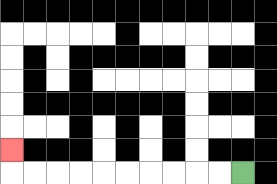{'start': '[10, 7]', 'end': '[0, 6]', 'path_directions': 'L,L,L,L,L,L,L,L,L,L,U', 'path_coordinates': '[[10, 7], [9, 7], [8, 7], [7, 7], [6, 7], [5, 7], [4, 7], [3, 7], [2, 7], [1, 7], [0, 7], [0, 6]]'}